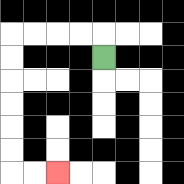{'start': '[4, 2]', 'end': '[2, 7]', 'path_directions': 'U,L,L,L,L,D,D,D,D,D,D,R,R', 'path_coordinates': '[[4, 2], [4, 1], [3, 1], [2, 1], [1, 1], [0, 1], [0, 2], [0, 3], [0, 4], [0, 5], [0, 6], [0, 7], [1, 7], [2, 7]]'}